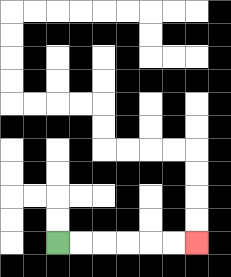{'start': '[2, 10]', 'end': '[8, 10]', 'path_directions': 'R,R,R,R,R,R', 'path_coordinates': '[[2, 10], [3, 10], [4, 10], [5, 10], [6, 10], [7, 10], [8, 10]]'}